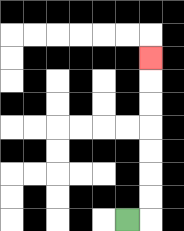{'start': '[5, 9]', 'end': '[6, 2]', 'path_directions': 'R,U,U,U,U,U,U,U', 'path_coordinates': '[[5, 9], [6, 9], [6, 8], [6, 7], [6, 6], [6, 5], [6, 4], [6, 3], [6, 2]]'}